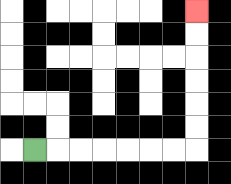{'start': '[1, 6]', 'end': '[8, 0]', 'path_directions': 'R,R,R,R,R,R,R,U,U,U,U,U,U', 'path_coordinates': '[[1, 6], [2, 6], [3, 6], [4, 6], [5, 6], [6, 6], [7, 6], [8, 6], [8, 5], [8, 4], [8, 3], [8, 2], [8, 1], [8, 0]]'}